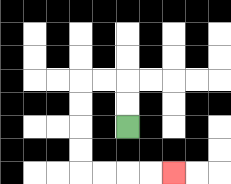{'start': '[5, 5]', 'end': '[7, 7]', 'path_directions': 'U,U,L,L,D,D,D,D,R,R,R,R', 'path_coordinates': '[[5, 5], [5, 4], [5, 3], [4, 3], [3, 3], [3, 4], [3, 5], [3, 6], [3, 7], [4, 7], [5, 7], [6, 7], [7, 7]]'}